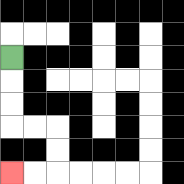{'start': '[0, 2]', 'end': '[0, 7]', 'path_directions': 'D,D,D,R,R,D,D,L,L', 'path_coordinates': '[[0, 2], [0, 3], [0, 4], [0, 5], [1, 5], [2, 5], [2, 6], [2, 7], [1, 7], [0, 7]]'}